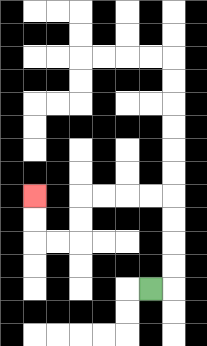{'start': '[6, 12]', 'end': '[1, 8]', 'path_directions': 'R,U,U,U,U,L,L,L,L,D,D,L,L,U,U', 'path_coordinates': '[[6, 12], [7, 12], [7, 11], [7, 10], [7, 9], [7, 8], [6, 8], [5, 8], [4, 8], [3, 8], [3, 9], [3, 10], [2, 10], [1, 10], [1, 9], [1, 8]]'}